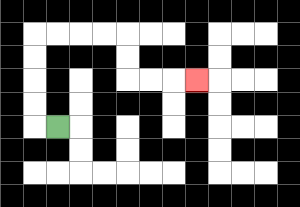{'start': '[2, 5]', 'end': '[8, 3]', 'path_directions': 'L,U,U,U,U,R,R,R,R,D,D,R,R,R', 'path_coordinates': '[[2, 5], [1, 5], [1, 4], [1, 3], [1, 2], [1, 1], [2, 1], [3, 1], [4, 1], [5, 1], [5, 2], [5, 3], [6, 3], [7, 3], [8, 3]]'}